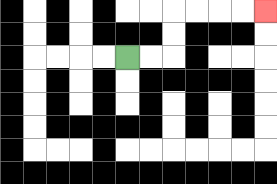{'start': '[5, 2]', 'end': '[11, 0]', 'path_directions': 'R,R,U,U,R,R,R,R', 'path_coordinates': '[[5, 2], [6, 2], [7, 2], [7, 1], [7, 0], [8, 0], [9, 0], [10, 0], [11, 0]]'}